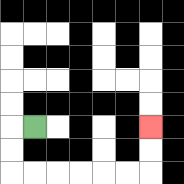{'start': '[1, 5]', 'end': '[6, 5]', 'path_directions': 'L,D,D,R,R,R,R,R,R,U,U', 'path_coordinates': '[[1, 5], [0, 5], [0, 6], [0, 7], [1, 7], [2, 7], [3, 7], [4, 7], [5, 7], [6, 7], [6, 6], [6, 5]]'}